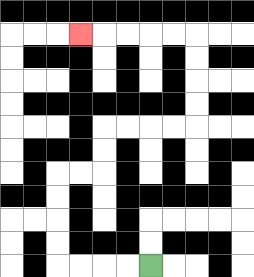{'start': '[6, 11]', 'end': '[3, 1]', 'path_directions': 'L,L,L,L,U,U,U,U,R,R,U,U,R,R,R,R,U,U,U,U,L,L,L,L,L', 'path_coordinates': '[[6, 11], [5, 11], [4, 11], [3, 11], [2, 11], [2, 10], [2, 9], [2, 8], [2, 7], [3, 7], [4, 7], [4, 6], [4, 5], [5, 5], [6, 5], [7, 5], [8, 5], [8, 4], [8, 3], [8, 2], [8, 1], [7, 1], [6, 1], [5, 1], [4, 1], [3, 1]]'}